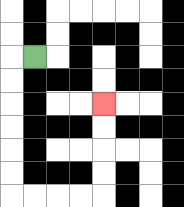{'start': '[1, 2]', 'end': '[4, 4]', 'path_directions': 'L,D,D,D,D,D,D,R,R,R,R,U,U,U,U', 'path_coordinates': '[[1, 2], [0, 2], [0, 3], [0, 4], [0, 5], [0, 6], [0, 7], [0, 8], [1, 8], [2, 8], [3, 8], [4, 8], [4, 7], [4, 6], [4, 5], [4, 4]]'}